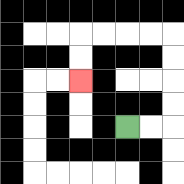{'start': '[5, 5]', 'end': '[3, 3]', 'path_directions': 'R,R,U,U,U,U,L,L,L,L,D,D', 'path_coordinates': '[[5, 5], [6, 5], [7, 5], [7, 4], [7, 3], [7, 2], [7, 1], [6, 1], [5, 1], [4, 1], [3, 1], [3, 2], [3, 3]]'}